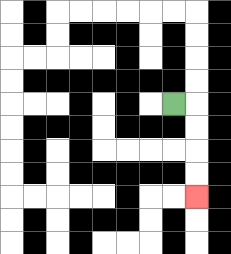{'start': '[7, 4]', 'end': '[8, 8]', 'path_directions': 'R,D,D,D,D', 'path_coordinates': '[[7, 4], [8, 4], [8, 5], [8, 6], [8, 7], [8, 8]]'}